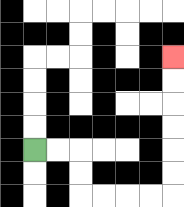{'start': '[1, 6]', 'end': '[7, 2]', 'path_directions': 'R,R,D,D,R,R,R,R,U,U,U,U,U,U', 'path_coordinates': '[[1, 6], [2, 6], [3, 6], [3, 7], [3, 8], [4, 8], [5, 8], [6, 8], [7, 8], [7, 7], [7, 6], [7, 5], [7, 4], [7, 3], [7, 2]]'}